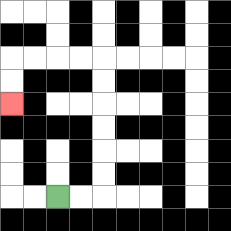{'start': '[2, 8]', 'end': '[0, 4]', 'path_directions': 'R,R,U,U,U,U,U,U,L,L,L,L,D,D', 'path_coordinates': '[[2, 8], [3, 8], [4, 8], [4, 7], [4, 6], [4, 5], [4, 4], [4, 3], [4, 2], [3, 2], [2, 2], [1, 2], [0, 2], [0, 3], [0, 4]]'}